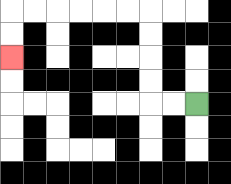{'start': '[8, 4]', 'end': '[0, 2]', 'path_directions': 'L,L,U,U,U,U,L,L,L,L,L,L,D,D', 'path_coordinates': '[[8, 4], [7, 4], [6, 4], [6, 3], [6, 2], [6, 1], [6, 0], [5, 0], [4, 0], [3, 0], [2, 0], [1, 0], [0, 0], [0, 1], [0, 2]]'}